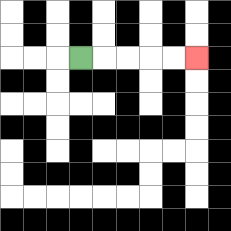{'start': '[3, 2]', 'end': '[8, 2]', 'path_directions': 'R,R,R,R,R', 'path_coordinates': '[[3, 2], [4, 2], [5, 2], [6, 2], [7, 2], [8, 2]]'}